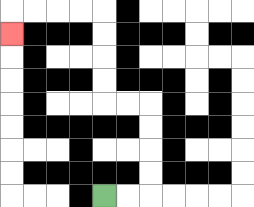{'start': '[4, 8]', 'end': '[0, 1]', 'path_directions': 'R,R,U,U,U,U,L,L,U,U,U,U,L,L,L,L,D', 'path_coordinates': '[[4, 8], [5, 8], [6, 8], [6, 7], [6, 6], [6, 5], [6, 4], [5, 4], [4, 4], [4, 3], [4, 2], [4, 1], [4, 0], [3, 0], [2, 0], [1, 0], [0, 0], [0, 1]]'}